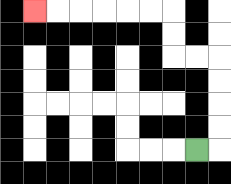{'start': '[8, 6]', 'end': '[1, 0]', 'path_directions': 'R,U,U,U,U,L,L,U,U,L,L,L,L,L,L', 'path_coordinates': '[[8, 6], [9, 6], [9, 5], [9, 4], [9, 3], [9, 2], [8, 2], [7, 2], [7, 1], [7, 0], [6, 0], [5, 0], [4, 0], [3, 0], [2, 0], [1, 0]]'}